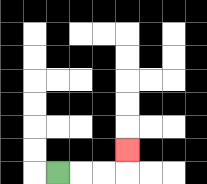{'start': '[2, 7]', 'end': '[5, 6]', 'path_directions': 'R,R,R,U', 'path_coordinates': '[[2, 7], [3, 7], [4, 7], [5, 7], [5, 6]]'}